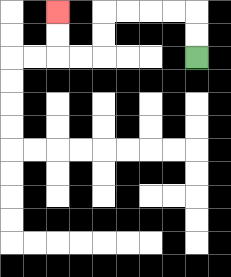{'start': '[8, 2]', 'end': '[2, 0]', 'path_directions': 'U,U,L,L,L,L,D,D,L,L,U,U', 'path_coordinates': '[[8, 2], [8, 1], [8, 0], [7, 0], [6, 0], [5, 0], [4, 0], [4, 1], [4, 2], [3, 2], [2, 2], [2, 1], [2, 0]]'}